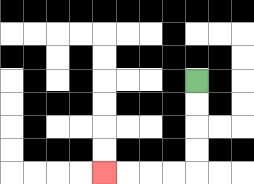{'start': '[8, 3]', 'end': '[4, 7]', 'path_directions': 'D,D,D,D,L,L,L,L', 'path_coordinates': '[[8, 3], [8, 4], [8, 5], [8, 6], [8, 7], [7, 7], [6, 7], [5, 7], [4, 7]]'}